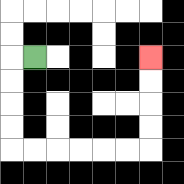{'start': '[1, 2]', 'end': '[6, 2]', 'path_directions': 'L,D,D,D,D,R,R,R,R,R,R,U,U,U,U', 'path_coordinates': '[[1, 2], [0, 2], [0, 3], [0, 4], [0, 5], [0, 6], [1, 6], [2, 6], [3, 6], [4, 6], [5, 6], [6, 6], [6, 5], [6, 4], [6, 3], [6, 2]]'}